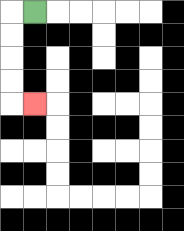{'start': '[1, 0]', 'end': '[1, 4]', 'path_directions': 'L,D,D,D,D,R', 'path_coordinates': '[[1, 0], [0, 0], [0, 1], [0, 2], [0, 3], [0, 4], [1, 4]]'}